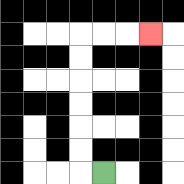{'start': '[4, 7]', 'end': '[6, 1]', 'path_directions': 'L,U,U,U,U,U,U,R,R,R', 'path_coordinates': '[[4, 7], [3, 7], [3, 6], [3, 5], [3, 4], [3, 3], [3, 2], [3, 1], [4, 1], [5, 1], [6, 1]]'}